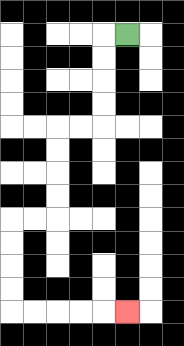{'start': '[5, 1]', 'end': '[5, 13]', 'path_directions': 'L,D,D,D,D,L,L,D,D,D,D,L,L,D,D,D,D,R,R,R,R,R', 'path_coordinates': '[[5, 1], [4, 1], [4, 2], [4, 3], [4, 4], [4, 5], [3, 5], [2, 5], [2, 6], [2, 7], [2, 8], [2, 9], [1, 9], [0, 9], [0, 10], [0, 11], [0, 12], [0, 13], [1, 13], [2, 13], [3, 13], [4, 13], [5, 13]]'}